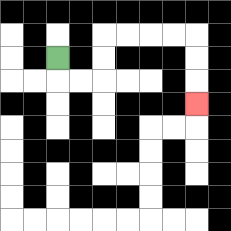{'start': '[2, 2]', 'end': '[8, 4]', 'path_directions': 'D,R,R,U,U,R,R,R,R,D,D,D', 'path_coordinates': '[[2, 2], [2, 3], [3, 3], [4, 3], [4, 2], [4, 1], [5, 1], [6, 1], [7, 1], [8, 1], [8, 2], [8, 3], [8, 4]]'}